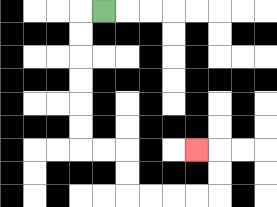{'start': '[4, 0]', 'end': '[8, 6]', 'path_directions': 'L,D,D,D,D,D,D,R,R,D,D,R,R,R,R,U,U,L', 'path_coordinates': '[[4, 0], [3, 0], [3, 1], [3, 2], [3, 3], [3, 4], [3, 5], [3, 6], [4, 6], [5, 6], [5, 7], [5, 8], [6, 8], [7, 8], [8, 8], [9, 8], [9, 7], [9, 6], [8, 6]]'}